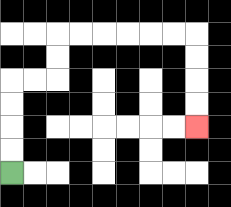{'start': '[0, 7]', 'end': '[8, 5]', 'path_directions': 'U,U,U,U,R,R,U,U,R,R,R,R,R,R,D,D,D,D', 'path_coordinates': '[[0, 7], [0, 6], [0, 5], [0, 4], [0, 3], [1, 3], [2, 3], [2, 2], [2, 1], [3, 1], [4, 1], [5, 1], [6, 1], [7, 1], [8, 1], [8, 2], [8, 3], [8, 4], [8, 5]]'}